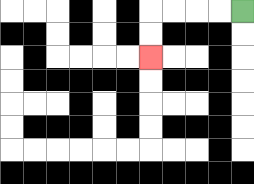{'start': '[10, 0]', 'end': '[6, 2]', 'path_directions': 'L,L,L,L,D,D', 'path_coordinates': '[[10, 0], [9, 0], [8, 0], [7, 0], [6, 0], [6, 1], [6, 2]]'}